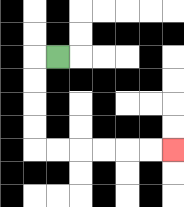{'start': '[2, 2]', 'end': '[7, 6]', 'path_directions': 'L,D,D,D,D,R,R,R,R,R,R', 'path_coordinates': '[[2, 2], [1, 2], [1, 3], [1, 4], [1, 5], [1, 6], [2, 6], [3, 6], [4, 6], [5, 6], [6, 6], [7, 6]]'}